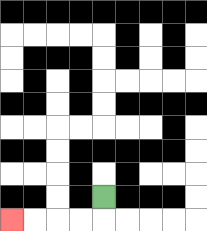{'start': '[4, 8]', 'end': '[0, 9]', 'path_directions': 'D,L,L,L,L', 'path_coordinates': '[[4, 8], [4, 9], [3, 9], [2, 9], [1, 9], [0, 9]]'}